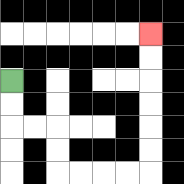{'start': '[0, 3]', 'end': '[6, 1]', 'path_directions': 'D,D,R,R,D,D,R,R,R,R,U,U,U,U,U,U', 'path_coordinates': '[[0, 3], [0, 4], [0, 5], [1, 5], [2, 5], [2, 6], [2, 7], [3, 7], [4, 7], [5, 7], [6, 7], [6, 6], [6, 5], [6, 4], [6, 3], [6, 2], [6, 1]]'}